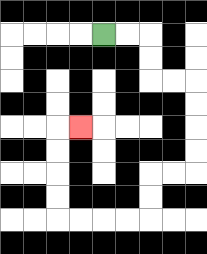{'start': '[4, 1]', 'end': '[3, 5]', 'path_directions': 'R,R,D,D,R,R,D,D,D,D,L,L,D,D,L,L,L,L,U,U,U,U,R', 'path_coordinates': '[[4, 1], [5, 1], [6, 1], [6, 2], [6, 3], [7, 3], [8, 3], [8, 4], [8, 5], [8, 6], [8, 7], [7, 7], [6, 7], [6, 8], [6, 9], [5, 9], [4, 9], [3, 9], [2, 9], [2, 8], [2, 7], [2, 6], [2, 5], [3, 5]]'}